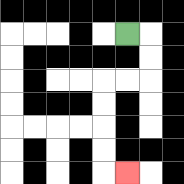{'start': '[5, 1]', 'end': '[5, 7]', 'path_directions': 'R,D,D,L,L,D,D,D,D,R', 'path_coordinates': '[[5, 1], [6, 1], [6, 2], [6, 3], [5, 3], [4, 3], [4, 4], [4, 5], [4, 6], [4, 7], [5, 7]]'}